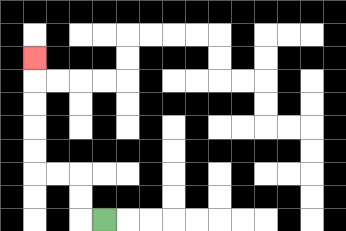{'start': '[4, 9]', 'end': '[1, 2]', 'path_directions': 'L,U,U,L,L,U,U,U,U,U', 'path_coordinates': '[[4, 9], [3, 9], [3, 8], [3, 7], [2, 7], [1, 7], [1, 6], [1, 5], [1, 4], [1, 3], [1, 2]]'}